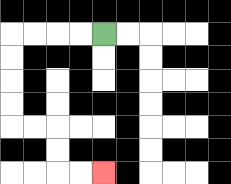{'start': '[4, 1]', 'end': '[4, 7]', 'path_directions': 'L,L,L,L,D,D,D,D,R,R,D,D,R,R', 'path_coordinates': '[[4, 1], [3, 1], [2, 1], [1, 1], [0, 1], [0, 2], [0, 3], [0, 4], [0, 5], [1, 5], [2, 5], [2, 6], [2, 7], [3, 7], [4, 7]]'}